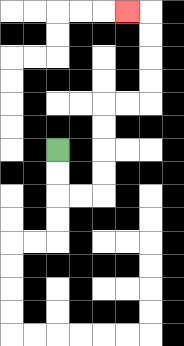{'start': '[2, 6]', 'end': '[5, 0]', 'path_directions': 'D,D,R,R,U,U,U,U,R,R,U,U,U,U,L', 'path_coordinates': '[[2, 6], [2, 7], [2, 8], [3, 8], [4, 8], [4, 7], [4, 6], [4, 5], [4, 4], [5, 4], [6, 4], [6, 3], [6, 2], [6, 1], [6, 0], [5, 0]]'}